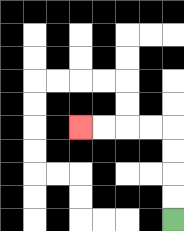{'start': '[7, 9]', 'end': '[3, 5]', 'path_directions': 'U,U,U,U,L,L,L,L', 'path_coordinates': '[[7, 9], [7, 8], [7, 7], [7, 6], [7, 5], [6, 5], [5, 5], [4, 5], [3, 5]]'}